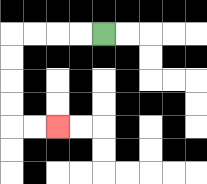{'start': '[4, 1]', 'end': '[2, 5]', 'path_directions': 'L,L,L,L,D,D,D,D,R,R', 'path_coordinates': '[[4, 1], [3, 1], [2, 1], [1, 1], [0, 1], [0, 2], [0, 3], [0, 4], [0, 5], [1, 5], [2, 5]]'}